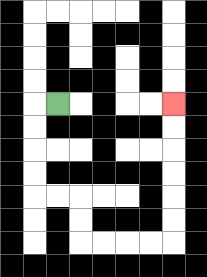{'start': '[2, 4]', 'end': '[7, 4]', 'path_directions': 'L,D,D,D,D,R,R,D,D,R,R,R,R,U,U,U,U,U,U', 'path_coordinates': '[[2, 4], [1, 4], [1, 5], [1, 6], [1, 7], [1, 8], [2, 8], [3, 8], [3, 9], [3, 10], [4, 10], [5, 10], [6, 10], [7, 10], [7, 9], [7, 8], [7, 7], [7, 6], [7, 5], [7, 4]]'}